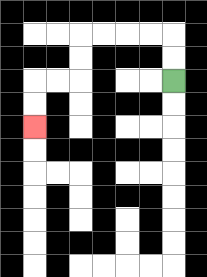{'start': '[7, 3]', 'end': '[1, 5]', 'path_directions': 'U,U,L,L,L,L,D,D,L,L,D,D', 'path_coordinates': '[[7, 3], [7, 2], [7, 1], [6, 1], [5, 1], [4, 1], [3, 1], [3, 2], [3, 3], [2, 3], [1, 3], [1, 4], [1, 5]]'}